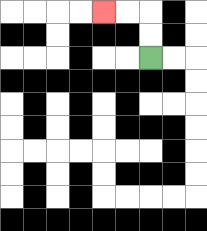{'start': '[6, 2]', 'end': '[4, 0]', 'path_directions': 'U,U,L,L', 'path_coordinates': '[[6, 2], [6, 1], [6, 0], [5, 0], [4, 0]]'}